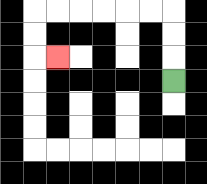{'start': '[7, 3]', 'end': '[2, 2]', 'path_directions': 'U,U,U,L,L,L,L,L,L,D,D,R', 'path_coordinates': '[[7, 3], [7, 2], [7, 1], [7, 0], [6, 0], [5, 0], [4, 0], [3, 0], [2, 0], [1, 0], [1, 1], [1, 2], [2, 2]]'}